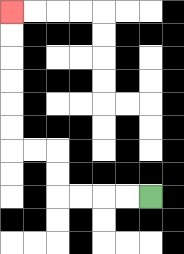{'start': '[6, 8]', 'end': '[0, 0]', 'path_directions': 'L,L,L,L,U,U,L,L,U,U,U,U,U,U', 'path_coordinates': '[[6, 8], [5, 8], [4, 8], [3, 8], [2, 8], [2, 7], [2, 6], [1, 6], [0, 6], [0, 5], [0, 4], [0, 3], [0, 2], [0, 1], [0, 0]]'}